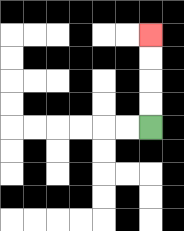{'start': '[6, 5]', 'end': '[6, 1]', 'path_directions': 'U,U,U,U', 'path_coordinates': '[[6, 5], [6, 4], [6, 3], [6, 2], [6, 1]]'}